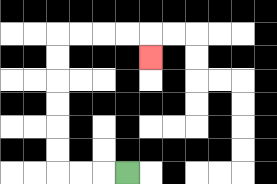{'start': '[5, 7]', 'end': '[6, 2]', 'path_directions': 'L,L,L,U,U,U,U,U,U,R,R,R,R,D', 'path_coordinates': '[[5, 7], [4, 7], [3, 7], [2, 7], [2, 6], [2, 5], [2, 4], [2, 3], [2, 2], [2, 1], [3, 1], [4, 1], [5, 1], [6, 1], [6, 2]]'}